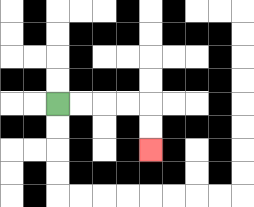{'start': '[2, 4]', 'end': '[6, 6]', 'path_directions': 'R,R,R,R,D,D', 'path_coordinates': '[[2, 4], [3, 4], [4, 4], [5, 4], [6, 4], [6, 5], [6, 6]]'}